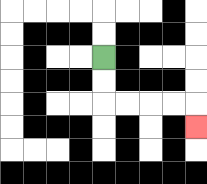{'start': '[4, 2]', 'end': '[8, 5]', 'path_directions': 'D,D,R,R,R,R,D', 'path_coordinates': '[[4, 2], [4, 3], [4, 4], [5, 4], [6, 4], [7, 4], [8, 4], [8, 5]]'}